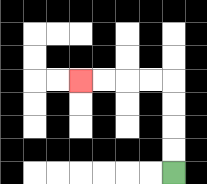{'start': '[7, 7]', 'end': '[3, 3]', 'path_directions': 'U,U,U,U,L,L,L,L', 'path_coordinates': '[[7, 7], [7, 6], [7, 5], [7, 4], [7, 3], [6, 3], [5, 3], [4, 3], [3, 3]]'}